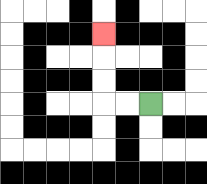{'start': '[6, 4]', 'end': '[4, 1]', 'path_directions': 'L,L,U,U,U', 'path_coordinates': '[[6, 4], [5, 4], [4, 4], [4, 3], [4, 2], [4, 1]]'}